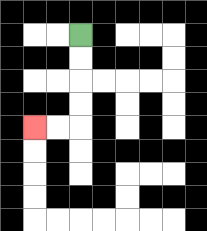{'start': '[3, 1]', 'end': '[1, 5]', 'path_directions': 'D,D,D,D,L,L', 'path_coordinates': '[[3, 1], [3, 2], [3, 3], [3, 4], [3, 5], [2, 5], [1, 5]]'}